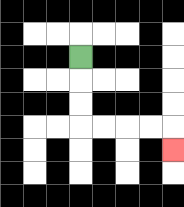{'start': '[3, 2]', 'end': '[7, 6]', 'path_directions': 'D,D,D,R,R,R,R,D', 'path_coordinates': '[[3, 2], [3, 3], [3, 4], [3, 5], [4, 5], [5, 5], [6, 5], [7, 5], [7, 6]]'}